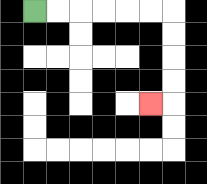{'start': '[1, 0]', 'end': '[6, 4]', 'path_directions': 'R,R,R,R,R,R,D,D,D,D,L', 'path_coordinates': '[[1, 0], [2, 0], [3, 0], [4, 0], [5, 0], [6, 0], [7, 0], [7, 1], [7, 2], [7, 3], [7, 4], [6, 4]]'}